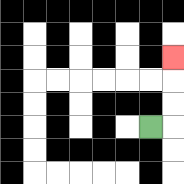{'start': '[6, 5]', 'end': '[7, 2]', 'path_directions': 'R,U,U,U', 'path_coordinates': '[[6, 5], [7, 5], [7, 4], [7, 3], [7, 2]]'}